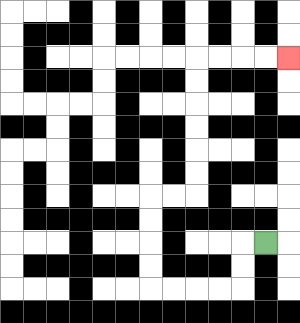{'start': '[11, 10]', 'end': '[12, 2]', 'path_directions': 'L,D,D,L,L,L,L,U,U,U,U,R,R,U,U,U,U,U,U,R,R,R,R', 'path_coordinates': '[[11, 10], [10, 10], [10, 11], [10, 12], [9, 12], [8, 12], [7, 12], [6, 12], [6, 11], [6, 10], [6, 9], [6, 8], [7, 8], [8, 8], [8, 7], [8, 6], [8, 5], [8, 4], [8, 3], [8, 2], [9, 2], [10, 2], [11, 2], [12, 2]]'}